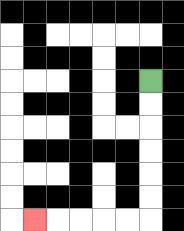{'start': '[6, 3]', 'end': '[1, 9]', 'path_directions': 'D,D,D,D,D,D,L,L,L,L,L', 'path_coordinates': '[[6, 3], [6, 4], [6, 5], [6, 6], [6, 7], [6, 8], [6, 9], [5, 9], [4, 9], [3, 9], [2, 9], [1, 9]]'}